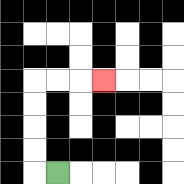{'start': '[2, 7]', 'end': '[4, 3]', 'path_directions': 'L,U,U,U,U,R,R,R', 'path_coordinates': '[[2, 7], [1, 7], [1, 6], [1, 5], [1, 4], [1, 3], [2, 3], [3, 3], [4, 3]]'}